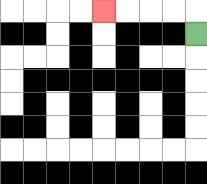{'start': '[8, 1]', 'end': '[4, 0]', 'path_directions': 'U,L,L,L,L', 'path_coordinates': '[[8, 1], [8, 0], [7, 0], [6, 0], [5, 0], [4, 0]]'}